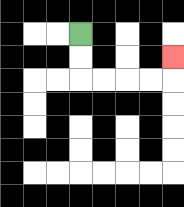{'start': '[3, 1]', 'end': '[7, 2]', 'path_directions': 'D,D,R,R,R,R,U', 'path_coordinates': '[[3, 1], [3, 2], [3, 3], [4, 3], [5, 3], [6, 3], [7, 3], [7, 2]]'}